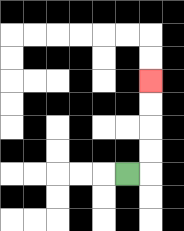{'start': '[5, 7]', 'end': '[6, 3]', 'path_directions': 'R,U,U,U,U', 'path_coordinates': '[[5, 7], [6, 7], [6, 6], [6, 5], [6, 4], [6, 3]]'}